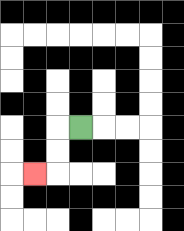{'start': '[3, 5]', 'end': '[1, 7]', 'path_directions': 'L,D,D,L', 'path_coordinates': '[[3, 5], [2, 5], [2, 6], [2, 7], [1, 7]]'}